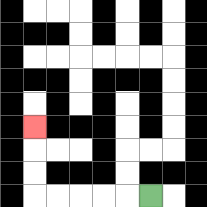{'start': '[6, 8]', 'end': '[1, 5]', 'path_directions': 'L,L,L,L,L,U,U,U', 'path_coordinates': '[[6, 8], [5, 8], [4, 8], [3, 8], [2, 8], [1, 8], [1, 7], [1, 6], [1, 5]]'}